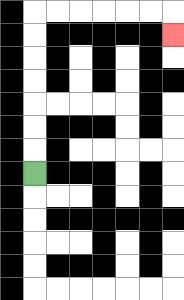{'start': '[1, 7]', 'end': '[7, 1]', 'path_directions': 'U,U,U,U,U,U,U,R,R,R,R,R,R,D', 'path_coordinates': '[[1, 7], [1, 6], [1, 5], [1, 4], [1, 3], [1, 2], [1, 1], [1, 0], [2, 0], [3, 0], [4, 0], [5, 0], [6, 0], [7, 0], [7, 1]]'}